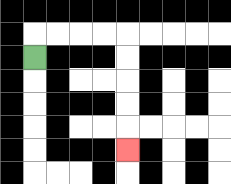{'start': '[1, 2]', 'end': '[5, 6]', 'path_directions': 'U,R,R,R,R,D,D,D,D,D', 'path_coordinates': '[[1, 2], [1, 1], [2, 1], [3, 1], [4, 1], [5, 1], [5, 2], [5, 3], [5, 4], [5, 5], [5, 6]]'}